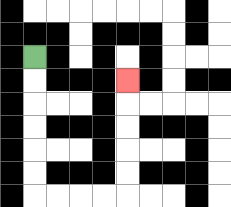{'start': '[1, 2]', 'end': '[5, 3]', 'path_directions': 'D,D,D,D,D,D,R,R,R,R,U,U,U,U,U', 'path_coordinates': '[[1, 2], [1, 3], [1, 4], [1, 5], [1, 6], [1, 7], [1, 8], [2, 8], [3, 8], [4, 8], [5, 8], [5, 7], [5, 6], [5, 5], [5, 4], [5, 3]]'}